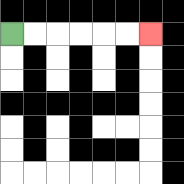{'start': '[0, 1]', 'end': '[6, 1]', 'path_directions': 'R,R,R,R,R,R', 'path_coordinates': '[[0, 1], [1, 1], [2, 1], [3, 1], [4, 1], [5, 1], [6, 1]]'}